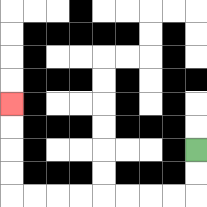{'start': '[8, 6]', 'end': '[0, 4]', 'path_directions': 'D,D,L,L,L,L,L,L,L,L,U,U,U,U', 'path_coordinates': '[[8, 6], [8, 7], [8, 8], [7, 8], [6, 8], [5, 8], [4, 8], [3, 8], [2, 8], [1, 8], [0, 8], [0, 7], [0, 6], [0, 5], [0, 4]]'}